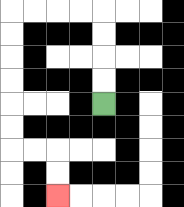{'start': '[4, 4]', 'end': '[2, 8]', 'path_directions': 'U,U,U,U,L,L,L,L,D,D,D,D,D,D,R,R,D,D', 'path_coordinates': '[[4, 4], [4, 3], [4, 2], [4, 1], [4, 0], [3, 0], [2, 0], [1, 0], [0, 0], [0, 1], [0, 2], [0, 3], [0, 4], [0, 5], [0, 6], [1, 6], [2, 6], [2, 7], [2, 8]]'}